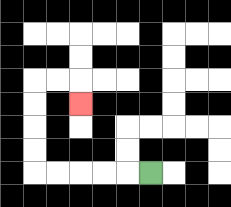{'start': '[6, 7]', 'end': '[3, 4]', 'path_directions': 'L,L,L,L,L,U,U,U,U,R,R,D', 'path_coordinates': '[[6, 7], [5, 7], [4, 7], [3, 7], [2, 7], [1, 7], [1, 6], [1, 5], [1, 4], [1, 3], [2, 3], [3, 3], [3, 4]]'}